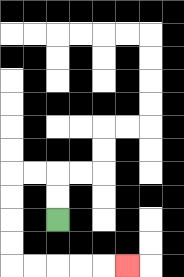{'start': '[2, 9]', 'end': '[5, 11]', 'path_directions': 'U,U,L,L,D,D,D,D,R,R,R,R,R', 'path_coordinates': '[[2, 9], [2, 8], [2, 7], [1, 7], [0, 7], [0, 8], [0, 9], [0, 10], [0, 11], [1, 11], [2, 11], [3, 11], [4, 11], [5, 11]]'}